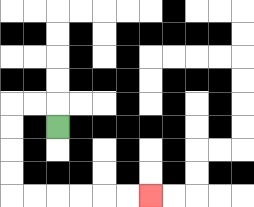{'start': '[2, 5]', 'end': '[6, 8]', 'path_directions': 'U,L,L,D,D,D,D,R,R,R,R,R,R', 'path_coordinates': '[[2, 5], [2, 4], [1, 4], [0, 4], [0, 5], [0, 6], [0, 7], [0, 8], [1, 8], [2, 8], [3, 8], [4, 8], [5, 8], [6, 8]]'}